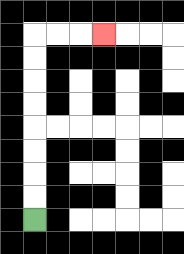{'start': '[1, 9]', 'end': '[4, 1]', 'path_directions': 'U,U,U,U,U,U,U,U,R,R,R', 'path_coordinates': '[[1, 9], [1, 8], [1, 7], [1, 6], [1, 5], [1, 4], [1, 3], [1, 2], [1, 1], [2, 1], [3, 1], [4, 1]]'}